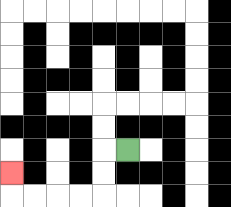{'start': '[5, 6]', 'end': '[0, 7]', 'path_directions': 'L,D,D,L,L,L,L,U', 'path_coordinates': '[[5, 6], [4, 6], [4, 7], [4, 8], [3, 8], [2, 8], [1, 8], [0, 8], [0, 7]]'}